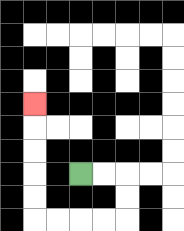{'start': '[3, 7]', 'end': '[1, 4]', 'path_directions': 'R,R,D,D,L,L,L,L,U,U,U,U,U', 'path_coordinates': '[[3, 7], [4, 7], [5, 7], [5, 8], [5, 9], [4, 9], [3, 9], [2, 9], [1, 9], [1, 8], [1, 7], [1, 6], [1, 5], [1, 4]]'}